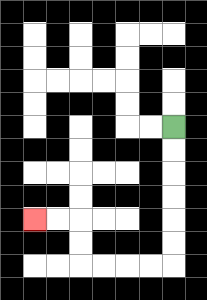{'start': '[7, 5]', 'end': '[1, 9]', 'path_directions': 'D,D,D,D,D,D,L,L,L,L,U,U,L,L', 'path_coordinates': '[[7, 5], [7, 6], [7, 7], [7, 8], [7, 9], [7, 10], [7, 11], [6, 11], [5, 11], [4, 11], [3, 11], [3, 10], [3, 9], [2, 9], [1, 9]]'}